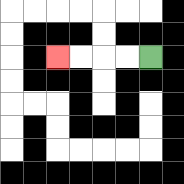{'start': '[6, 2]', 'end': '[2, 2]', 'path_directions': 'L,L,L,L', 'path_coordinates': '[[6, 2], [5, 2], [4, 2], [3, 2], [2, 2]]'}